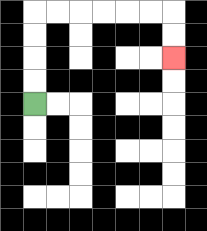{'start': '[1, 4]', 'end': '[7, 2]', 'path_directions': 'U,U,U,U,R,R,R,R,R,R,D,D', 'path_coordinates': '[[1, 4], [1, 3], [1, 2], [1, 1], [1, 0], [2, 0], [3, 0], [4, 0], [5, 0], [6, 0], [7, 0], [7, 1], [7, 2]]'}